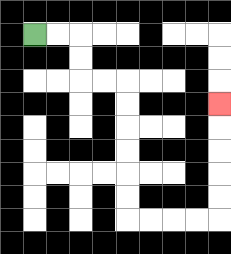{'start': '[1, 1]', 'end': '[9, 4]', 'path_directions': 'R,R,D,D,R,R,D,D,D,D,D,D,R,R,R,R,U,U,U,U,U', 'path_coordinates': '[[1, 1], [2, 1], [3, 1], [3, 2], [3, 3], [4, 3], [5, 3], [5, 4], [5, 5], [5, 6], [5, 7], [5, 8], [5, 9], [6, 9], [7, 9], [8, 9], [9, 9], [9, 8], [9, 7], [9, 6], [9, 5], [9, 4]]'}